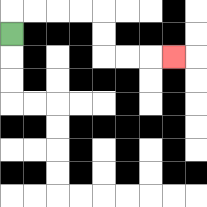{'start': '[0, 1]', 'end': '[7, 2]', 'path_directions': 'U,R,R,R,R,D,D,R,R,R', 'path_coordinates': '[[0, 1], [0, 0], [1, 0], [2, 0], [3, 0], [4, 0], [4, 1], [4, 2], [5, 2], [6, 2], [7, 2]]'}